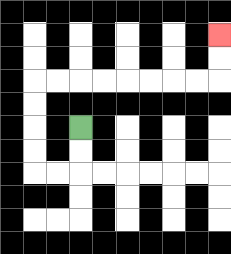{'start': '[3, 5]', 'end': '[9, 1]', 'path_directions': 'D,D,L,L,U,U,U,U,R,R,R,R,R,R,R,R,U,U', 'path_coordinates': '[[3, 5], [3, 6], [3, 7], [2, 7], [1, 7], [1, 6], [1, 5], [1, 4], [1, 3], [2, 3], [3, 3], [4, 3], [5, 3], [6, 3], [7, 3], [8, 3], [9, 3], [9, 2], [9, 1]]'}